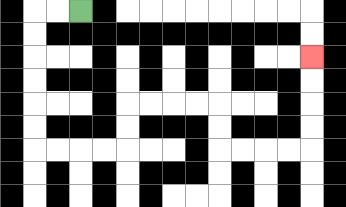{'start': '[3, 0]', 'end': '[13, 2]', 'path_directions': 'L,L,D,D,D,D,D,D,R,R,R,R,U,U,R,R,R,R,D,D,R,R,R,R,U,U,U,U', 'path_coordinates': '[[3, 0], [2, 0], [1, 0], [1, 1], [1, 2], [1, 3], [1, 4], [1, 5], [1, 6], [2, 6], [3, 6], [4, 6], [5, 6], [5, 5], [5, 4], [6, 4], [7, 4], [8, 4], [9, 4], [9, 5], [9, 6], [10, 6], [11, 6], [12, 6], [13, 6], [13, 5], [13, 4], [13, 3], [13, 2]]'}